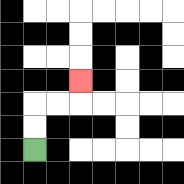{'start': '[1, 6]', 'end': '[3, 3]', 'path_directions': 'U,U,R,R,U', 'path_coordinates': '[[1, 6], [1, 5], [1, 4], [2, 4], [3, 4], [3, 3]]'}